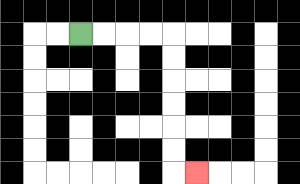{'start': '[3, 1]', 'end': '[8, 7]', 'path_directions': 'R,R,R,R,D,D,D,D,D,D,R', 'path_coordinates': '[[3, 1], [4, 1], [5, 1], [6, 1], [7, 1], [7, 2], [7, 3], [7, 4], [7, 5], [7, 6], [7, 7], [8, 7]]'}